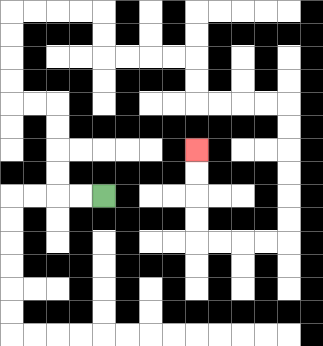{'start': '[4, 8]', 'end': '[8, 6]', 'path_directions': 'L,L,U,U,U,U,L,L,U,U,U,U,R,R,R,R,D,D,R,R,R,R,D,D,R,R,R,R,D,D,D,D,D,D,L,L,L,L,U,U,U,U', 'path_coordinates': '[[4, 8], [3, 8], [2, 8], [2, 7], [2, 6], [2, 5], [2, 4], [1, 4], [0, 4], [0, 3], [0, 2], [0, 1], [0, 0], [1, 0], [2, 0], [3, 0], [4, 0], [4, 1], [4, 2], [5, 2], [6, 2], [7, 2], [8, 2], [8, 3], [8, 4], [9, 4], [10, 4], [11, 4], [12, 4], [12, 5], [12, 6], [12, 7], [12, 8], [12, 9], [12, 10], [11, 10], [10, 10], [9, 10], [8, 10], [8, 9], [8, 8], [8, 7], [8, 6]]'}